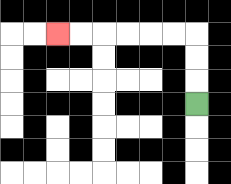{'start': '[8, 4]', 'end': '[2, 1]', 'path_directions': 'U,U,U,L,L,L,L,L,L', 'path_coordinates': '[[8, 4], [8, 3], [8, 2], [8, 1], [7, 1], [6, 1], [5, 1], [4, 1], [3, 1], [2, 1]]'}